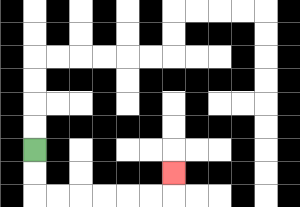{'start': '[1, 6]', 'end': '[7, 7]', 'path_directions': 'D,D,R,R,R,R,R,R,U', 'path_coordinates': '[[1, 6], [1, 7], [1, 8], [2, 8], [3, 8], [4, 8], [5, 8], [6, 8], [7, 8], [7, 7]]'}